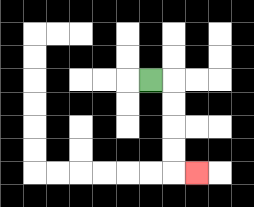{'start': '[6, 3]', 'end': '[8, 7]', 'path_directions': 'R,D,D,D,D,R', 'path_coordinates': '[[6, 3], [7, 3], [7, 4], [7, 5], [7, 6], [7, 7], [8, 7]]'}